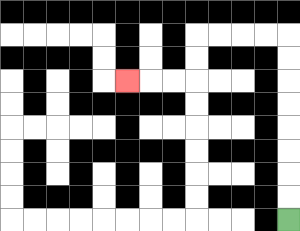{'start': '[12, 9]', 'end': '[5, 3]', 'path_directions': 'U,U,U,U,U,U,U,U,L,L,L,L,D,D,L,L,L', 'path_coordinates': '[[12, 9], [12, 8], [12, 7], [12, 6], [12, 5], [12, 4], [12, 3], [12, 2], [12, 1], [11, 1], [10, 1], [9, 1], [8, 1], [8, 2], [8, 3], [7, 3], [6, 3], [5, 3]]'}